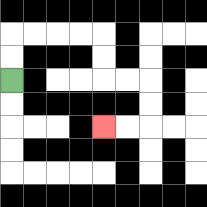{'start': '[0, 3]', 'end': '[4, 5]', 'path_directions': 'U,U,R,R,R,R,D,D,R,R,D,D,L,L', 'path_coordinates': '[[0, 3], [0, 2], [0, 1], [1, 1], [2, 1], [3, 1], [4, 1], [4, 2], [4, 3], [5, 3], [6, 3], [6, 4], [6, 5], [5, 5], [4, 5]]'}